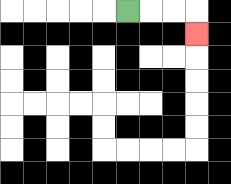{'start': '[5, 0]', 'end': '[8, 1]', 'path_directions': 'R,R,R,D', 'path_coordinates': '[[5, 0], [6, 0], [7, 0], [8, 0], [8, 1]]'}